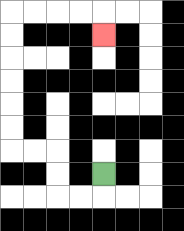{'start': '[4, 7]', 'end': '[4, 1]', 'path_directions': 'D,L,L,U,U,L,L,U,U,U,U,U,U,R,R,R,R,D', 'path_coordinates': '[[4, 7], [4, 8], [3, 8], [2, 8], [2, 7], [2, 6], [1, 6], [0, 6], [0, 5], [0, 4], [0, 3], [0, 2], [0, 1], [0, 0], [1, 0], [2, 0], [3, 0], [4, 0], [4, 1]]'}